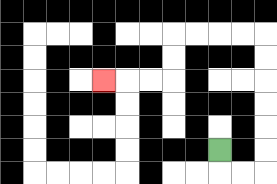{'start': '[9, 6]', 'end': '[4, 3]', 'path_directions': 'D,R,R,U,U,U,U,U,U,L,L,L,L,D,D,L,L,L', 'path_coordinates': '[[9, 6], [9, 7], [10, 7], [11, 7], [11, 6], [11, 5], [11, 4], [11, 3], [11, 2], [11, 1], [10, 1], [9, 1], [8, 1], [7, 1], [7, 2], [7, 3], [6, 3], [5, 3], [4, 3]]'}